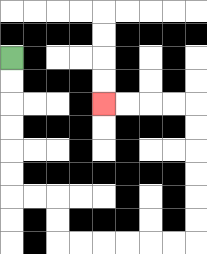{'start': '[0, 2]', 'end': '[4, 4]', 'path_directions': 'D,D,D,D,D,D,R,R,D,D,R,R,R,R,R,R,U,U,U,U,U,U,L,L,L,L', 'path_coordinates': '[[0, 2], [0, 3], [0, 4], [0, 5], [0, 6], [0, 7], [0, 8], [1, 8], [2, 8], [2, 9], [2, 10], [3, 10], [4, 10], [5, 10], [6, 10], [7, 10], [8, 10], [8, 9], [8, 8], [8, 7], [8, 6], [8, 5], [8, 4], [7, 4], [6, 4], [5, 4], [4, 4]]'}